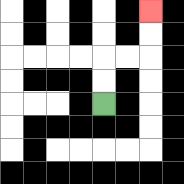{'start': '[4, 4]', 'end': '[6, 0]', 'path_directions': 'U,U,R,R,U,U', 'path_coordinates': '[[4, 4], [4, 3], [4, 2], [5, 2], [6, 2], [6, 1], [6, 0]]'}